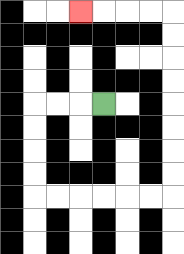{'start': '[4, 4]', 'end': '[3, 0]', 'path_directions': 'L,L,L,D,D,D,D,R,R,R,R,R,R,U,U,U,U,U,U,U,U,L,L,L,L', 'path_coordinates': '[[4, 4], [3, 4], [2, 4], [1, 4], [1, 5], [1, 6], [1, 7], [1, 8], [2, 8], [3, 8], [4, 8], [5, 8], [6, 8], [7, 8], [7, 7], [7, 6], [7, 5], [7, 4], [7, 3], [7, 2], [7, 1], [7, 0], [6, 0], [5, 0], [4, 0], [3, 0]]'}